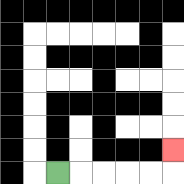{'start': '[2, 7]', 'end': '[7, 6]', 'path_directions': 'R,R,R,R,R,U', 'path_coordinates': '[[2, 7], [3, 7], [4, 7], [5, 7], [6, 7], [7, 7], [7, 6]]'}